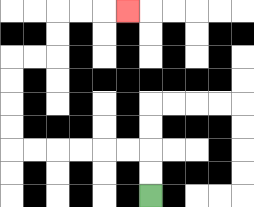{'start': '[6, 8]', 'end': '[5, 0]', 'path_directions': 'U,U,L,L,L,L,L,L,U,U,U,U,R,R,U,U,R,R,R', 'path_coordinates': '[[6, 8], [6, 7], [6, 6], [5, 6], [4, 6], [3, 6], [2, 6], [1, 6], [0, 6], [0, 5], [0, 4], [0, 3], [0, 2], [1, 2], [2, 2], [2, 1], [2, 0], [3, 0], [4, 0], [5, 0]]'}